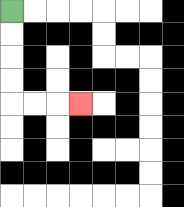{'start': '[0, 0]', 'end': '[3, 4]', 'path_directions': 'D,D,D,D,R,R,R', 'path_coordinates': '[[0, 0], [0, 1], [0, 2], [0, 3], [0, 4], [1, 4], [2, 4], [3, 4]]'}